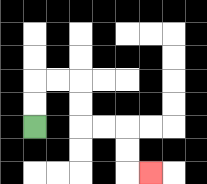{'start': '[1, 5]', 'end': '[6, 7]', 'path_directions': 'U,U,R,R,D,D,R,R,D,D,R', 'path_coordinates': '[[1, 5], [1, 4], [1, 3], [2, 3], [3, 3], [3, 4], [3, 5], [4, 5], [5, 5], [5, 6], [5, 7], [6, 7]]'}